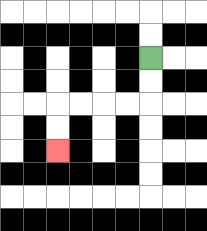{'start': '[6, 2]', 'end': '[2, 6]', 'path_directions': 'D,D,L,L,L,L,D,D', 'path_coordinates': '[[6, 2], [6, 3], [6, 4], [5, 4], [4, 4], [3, 4], [2, 4], [2, 5], [2, 6]]'}